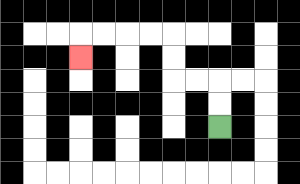{'start': '[9, 5]', 'end': '[3, 2]', 'path_directions': 'U,U,L,L,U,U,L,L,L,L,D', 'path_coordinates': '[[9, 5], [9, 4], [9, 3], [8, 3], [7, 3], [7, 2], [7, 1], [6, 1], [5, 1], [4, 1], [3, 1], [3, 2]]'}